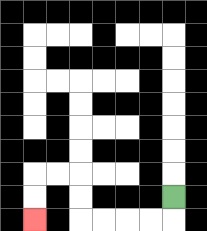{'start': '[7, 8]', 'end': '[1, 9]', 'path_directions': 'D,L,L,L,L,U,U,L,L,D,D', 'path_coordinates': '[[7, 8], [7, 9], [6, 9], [5, 9], [4, 9], [3, 9], [3, 8], [3, 7], [2, 7], [1, 7], [1, 8], [1, 9]]'}